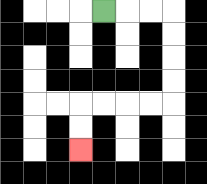{'start': '[4, 0]', 'end': '[3, 6]', 'path_directions': 'R,R,R,D,D,D,D,L,L,L,L,D,D', 'path_coordinates': '[[4, 0], [5, 0], [6, 0], [7, 0], [7, 1], [7, 2], [7, 3], [7, 4], [6, 4], [5, 4], [4, 4], [3, 4], [3, 5], [3, 6]]'}